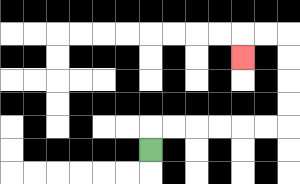{'start': '[6, 6]', 'end': '[10, 2]', 'path_directions': 'U,R,R,R,R,R,R,U,U,U,U,L,L,D', 'path_coordinates': '[[6, 6], [6, 5], [7, 5], [8, 5], [9, 5], [10, 5], [11, 5], [12, 5], [12, 4], [12, 3], [12, 2], [12, 1], [11, 1], [10, 1], [10, 2]]'}